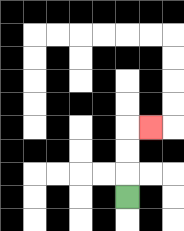{'start': '[5, 8]', 'end': '[6, 5]', 'path_directions': 'U,U,U,R', 'path_coordinates': '[[5, 8], [5, 7], [5, 6], [5, 5], [6, 5]]'}